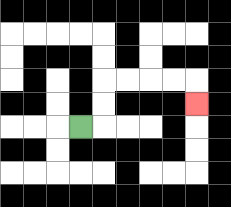{'start': '[3, 5]', 'end': '[8, 4]', 'path_directions': 'R,U,U,R,R,R,R,D', 'path_coordinates': '[[3, 5], [4, 5], [4, 4], [4, 3], [5, 3], [6, 3], [7, 3], [8, 3], [8, 4]]'}